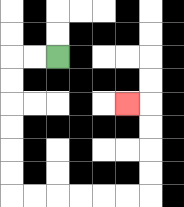{'start': '[2, 2]', 'end': '[5, 4]', 'path_directions': 'L,L,D,D,D,D,D,D,R,R,R,R,R,R,U,U,U,U,L', 'path_coordinates': '[[2, 2], [1, 2], [0, 2], [0, 3], [0, 4], [0, 5], [0, 6], [0, 7], [0, 8], [1, 8], [2, 8], [3, 8], [4, 8], [5, 8], [6, 8], [6, 7], [6, 6], [6, 5], [6, 4], [5, 4]]'}